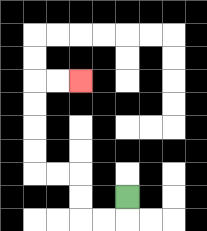{'start': '[5, 8]', 'end': '[3, 3]', 'path_directions': 'D,L,L,U,U,L,L,U,U,U,U,R,R', 'path_coordinates': '[[5, 8], [5, 9], [4, 9], [3, 9], [3, 8], [3, 7], [2, 7], [1, 7], [1, 6], [1, 5], [1, 4], [1, 3], [2, 3], [3, 3]]'}